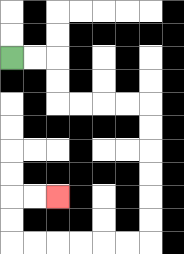{'start': '[0, 2]', 'end': '[2, 8]', 'path_directions': 'R,R,D,D,R,R,R,R,D,D,D,D,D,D,L,L,L,L,L,L,U,U,R,R', 'path_coordinates': '[[0, 2], [1, 2], [2, 2], [2, 3], [2, 4], [3, 4], [4, 4], [5, 4], [6, 4], [6, 5], [6, 6], [6, 7], [6, 8], [6, 9], [6, 10], [5, 10], [4, 10], [3, 10], [2, 10], [1, 10], [0, 10], [0, 9], [0, 8], [1, 8], [2, 8]]'}